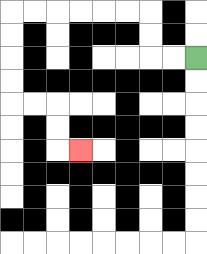{'start': '[8, 2]', 'end': '[3, 6]', 'path_directions': 'L,L,U,U,L,L,L,L,L,L,D,D,D,D,R,R,D,D,R', 'path_coordinates': '[[8, 2], [7, 2], [6, 2], [6, 1], [6, 0], [5, 0], [4, 0], [3, 0], [2, 0], [1, 0], [0, 0], [0, 1], [0, 2], [0, 3], [0, 4], [1, 4], [2, 4], [2, 5], [2, 6], [3, 6]]'}